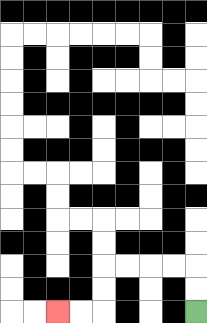{'start': '[8, 13]', 'end': '[2, 13]', 'path_directions': 'U,U,L,L,L,L,D,D,L,L', 'path_coordinates': '[[8, 13], [8, 12], [8, 11], [7, 11], [6, 11], [5, 11], [4, 11], [4, 12], [4, 13], [3, 13], [2, 13]]'}